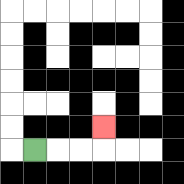{'start': '[1, 6]', 'end': '[4, 5]', 'path_directions': 'R,R,R,U', 'path_coordinates': '[[1, 6], [2, 6], [3, 6], [4, 6], [4, 5]]'}